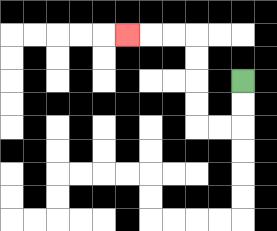{'start': '[10, 3]', 'end': '[5, 1]', 'path_directions': 'D,D,L,L,U,U,U,U,L,L,L', 'path_coordinates': '[[10, 3], [10, 4], [10, 5], [9, 5], [8, 5], [8, 4], [8, 3], [8, 2], [8, 1], [7, 1], [6, 1], [5, 1]]'}